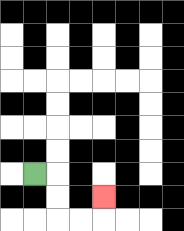{'start': '[1, 7]', 'end': '[4, 8]', 'path_directions': 'R,D,D,R,R,U', 'path_coordinates': '[[1, 7], [2, 7], [2, 8], [2, 9], [3, 9], [4, 9], [4, 8]]'}